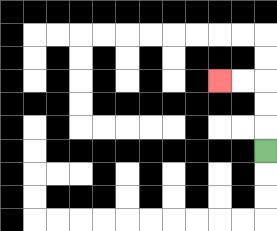{'start': '[11, 6]', 'end': '[9, 3]', 'path_directions': 'U,U,U,L,L', 'path_coordinates': '[[11, 6], [11, 5], [11, 4], [11, 3], [10, 3], [9, 3]]'}